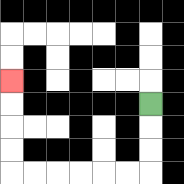{'start': '[6, 4]', 'end': '[0, 3]', 'path_directions': 'D,D,D,L,L,L,L,L,L,U,U,U,U', 'path_coordinates': '[[6, 4], [6, 5], [6, 6], [6, 7], [5, 7], [4, 7], [3, 7], [2, 7], [1, 7], [0, 7], [0, 6], [0, 5], [0, 4], [0, 3]]'}